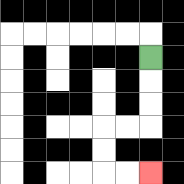{'start': '[6, 2]', 'end': '[6, 7]', 'path_directions': 'D,D,D,L,L,D,D,R,R', 'path_coordinates': '[[6, 2], [6, 3], [6, 4], [6, 5], [5, 5], [4, 5], [4, 6], [4, 7], [5, 7], [6, 7]]'}